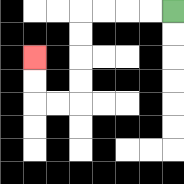{'start': '[7, 0]', 'end': '[1, 2]', 'path_directions': 'L,L,L,L,D,D,D,D,L,L,U,U', 'path_coordinates': '[[7, 0], [6, 0], [5, 0], [4, 0], [3, 0], [3, 1], [3, 2], [3, 3], [3, 4], [2, 4], [1, 4], [1, 3], [1, 2]]'}